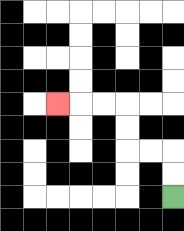{'start': '[7, 8]', 'end': '[2, 4]', 'path_directions': 'U,U,L,L,U,U,L,L,L', 'path_coordinates': '[[7, 8], [7, 7], [7, 6], [6, 6], [5, 6], [5, 5], [5, 4], [4, 4], [3, 4], [2, 4]]'}